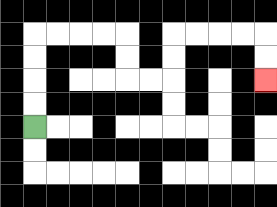{'start': '[1, 5]', 'end': '[11, 3]', 'path_directions': 'U,U,U,U,R,R,R,R,D,D,R,R,U,U,R,R,R,R,D,D', 'path_coordinates': '[[1, 5], [1, 4], [1, 3], [1, 2], [1, 1], [2, 1], [3, 1], [4, 1], [5, 1], [5, 2], [5, 3], [6, 3], [7, 3], [7, 2], [7, 1], [8, 1], [9, 1], [10, 1], [11, 1], [11, 2], [11, 3]]'}